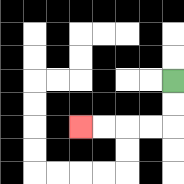{'start': '[7, 3]', 'end': '[3, 5]', 'path_directions': 'D,D,L,L,L,L', 'path_coordinates': '[[7, 3], [7, 4], [7, 5], [6, 5], [5, 5], [4, 5], [3, 5]]'}